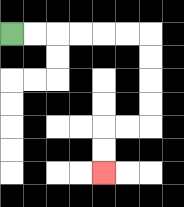{'start': '[0, 1]', 'end': '[4, 7]', 'path_directions': 'R,R,R,R,R,R,D,D,D,D,L,L,D,D', 'path_coordinates': '[[0, 1], [1, 1], [2, 1], [3, 1], [4, 1], [5, 1], [6, 1], [6, 2], [6, 3], [6, 4], [6, 5], [5, 5], [4, 5], [4, 6], [4, 7]]'}